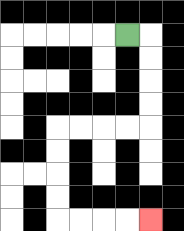{'start': '[5, 1]', 'end': '[6, 9]', 'path_directions': 'R,D,D,D,D,L,L,L,L,D,D,D,D,R,R,R,R', 'path_coordinates': '[[5, 1], [6, 1], [6, 2], [6, 3], [6, 4], [6, 5], [5, 5], [4, 5], [3, 5], [2, 5], [2, 6], [2, 7], [2, 8], [2, 9], [3, 9], [4, 9], [5, 9], [6, 9]]'}